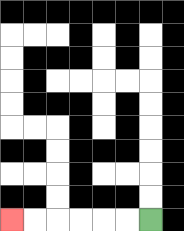{'start': '[6, 9]', 'end': '[0, 9]', 'path_directions': 'L,L,L,L,L,L', 'path_coordinates': '[[6, 9], [5, 9], [4, 9], [3, 9], [2, 9], [1, 9], [0, 9]]'}